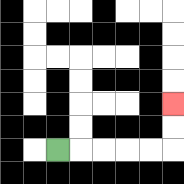{'start': '[2, 6]', 'end': '[7, 4]', 'path_directions': 'R,R,R,R,R,U,U', 'path_coordinates': '[[2, 6], [3, 6], [4, 6], [5, 6], [6, 6], [7, 6], [7, 5], [7, 4]]'}